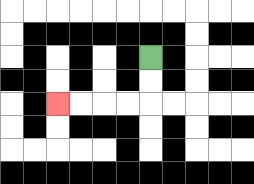{'start': '[6, 2]', 'end': '[2, 4]', 'path_directions': 'D,D,L,L,L,L', 'path_coordinates': '[[6, 2], [6, 3], [6, 4], [5, 4], [4, 4], [3, 4], [2, 4]]'}